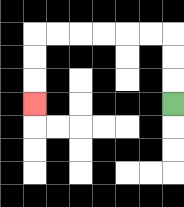{'start': '[7, 4]', 'end': '[1, 4]', 'path_directions': 'U,U,U,L,L,L,L,L,L,D,D,D', 'path_coordinates': '[[7, 4], [7, 3], [7, 2], [7, 1], [6, 1], [5, 1], [4, 1], [3, 1], [2, 1], [1, 1], [1, 2], [1, 3], [1, 4]]'}